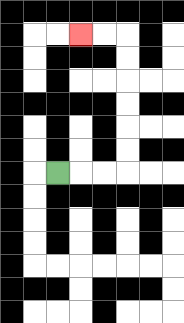{'start': '[2, 7]', 'end': '[3, 1]', 'path_directions': 'R,R,R,U,U,U,U,U,U,L,L', 'path_coordinates': '[[2, 7], [3, 7], [4, 7], [5, 7], [5, 6], [5, 5], [5, 4], [5, 3], [5, 2], [5, 1], [4, 1], [3, 1]]'}